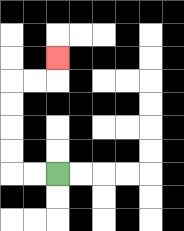{'start': '[2, 7]', 'end': '[2, 2]', 'path_directions': 'L,L,U,U,U,U,R,R,U', 'path_coordinates': '[[2, 7], [1, 7], [0, 7], [0, 6], [0, 5], [0, 4], [0, 3], [1, 3], [2, 3], [2, 2]]'}